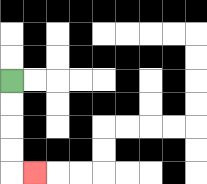{'start': '[0, 3]', 'end': '[1, 7]', 'path_directions': 'D,D,D,D,R', 'path_coordinates': '[[0, 3], [0, 4], [0, 5], [0, 6], [0, 7], [1, 7]]'}